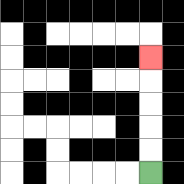{'start': '[6, 7]', 'end': '[6, 2]', 'path_directions': 'U,U,U,U,U', 'path_coordinates': '[[6, 7], [6, 6], [6, 5], [6, 4], [6, 3], [6, 2]]'}